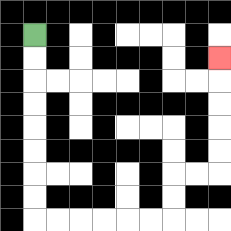{'start': '[1, 1]', 'end': '[9, 2]', 'path_directions': 'D,D,D,D,D,D,D,D,R,R,R,R,R,R,U,U,R,R,U,U,U,U,U', 'path_coordinates': '[[1, 1], [1, 2], [1, 3], [1, 4], [1, 5], [1, 6], [1, 7], [1, 8], [1, 9], [2, 9], [3, 9], [4, 9], [5, 9], [6, 9], [7, 9], [7, 8], [7, 7], [8, 7], [9, 7], [9, 6], [9, 5], [9, 4], [9, 3], [9, 2]]'}